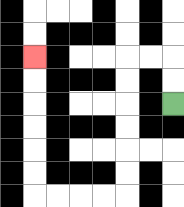{'start': '[7, 4]', 'end': '[1, 2]', 'path_directions': 'U,U,L,L,D,D,D,D,D,D,L,L,L,L,U,U,U,U,U,U', 'path_coordinates': '[[7, 4], [7, 3], [7, 2], [6, 2], [5, 2], [5, 3], [5, 4], [5, 5], [5, 6], [5, 7], [5, 8], [4, 8], [3, 8], [2, 8], [1, 8], [1, 7], [1, 6], [1, 5], [1, 4], [1, 3], [1, 2]]'}